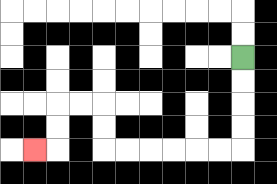{'start': '[10, 2]', 'end': '[1, 6]', 'path_directions': 'D,D,D,D,L,L,L,L,L,L,U,U,L,L,D,D,L', 'path_coordinates': '[[10, 2], [10, 3], [10, 4], [10, 5], [10, 6], [9, 6], [8, 6], [7, 6], [6, 6], [5, 6], [4, 6], [4, 5], [4, 4], [3, 4], [2, 4], [2, 5], [2, 6], [1, 6]]'}